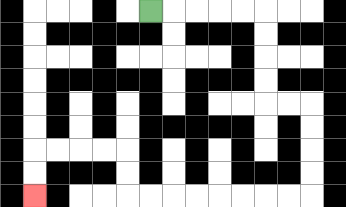{'start': '[6, 0]', 'end': '[1, 8]', 'path_directions': 'R,R,R,R,R,D,D,D,D,R,R,D,D,D,D,L,L,L,L,L,L,L,L,U,U,L,L,L,L,D,D', 'path_coordinates': '[[6, 0], [7, 0], [8, 0], [9, 0], [10, 0], [11, 0], [11, 1], [11, 2], [11, 3], [11, 4], [12, 4], [13, 4], [13, 5], [13, 6], [13, 7], [13, 8], [12, 8], [11, 8], [10, 8], [9, 8], [8, 8], [7, 8], [6, 8], [5, 8], [5, 7], [5, 6], [4, 6], [3, 6], [2, 6], [1, 6], [1, 7], [1, 8]]'}